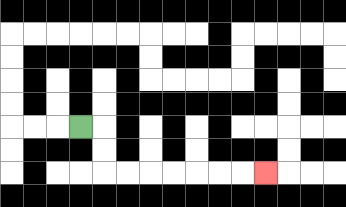{'start': '[3, 5]', 'end': '[11, 7]', 'path_directions': 'R,D,D,R,R,R,R,R,R,R', 'path_coordinates': '[[3, 5], [4, 5], [4, 6], [4, 7], [5, 7], [6, 7], [7, 7], [8, 7], [9, 7], [10, 7], [11, 7]]'}